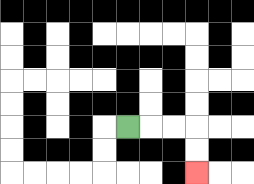{'start': '[5, 5]', 'end': '[8, 7]', 'path_directions': 'R,R,R,D,D', 'path_coordinates': '[[5, 5], [6, 5], [7, 5], [8, 5], [8, 6], [8, 7]]'}